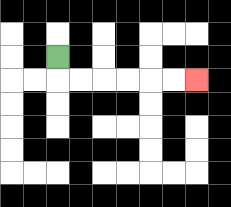{'start': '[2, 2]', 'end': '[8, 3]', 'path_directions': 'D,R,R,R,R,R,R', 'path_coordinates': '[[2, 2], [2, 3], [3, 3], [4, 3], [5, 3], [6, 3], [7, 3], [8, 3]]'}